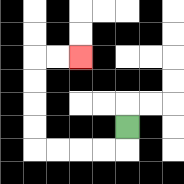{'start': '[5, 5]', 'end': '[3, 2]', 'path_directions': 'D,L,L,L,L,U,U,U,U,R,R', 'path_coordinates': '[[5, 5], [5, 6], [4, 6], [3, 6], [2, 6], [1, 6], [1, 5], [1, 4], [1, 3], [1, 2], [2, 2], [3, 2]]'}